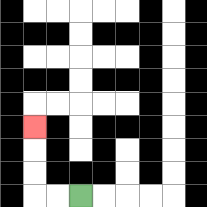{'start': '[3, 8]', 'end': '[1, 5]', 'path_directions': 'L,L,U,U,U', 'path_coordinates': '[[3, 8], [2, 8], [1, 8], [1, 7], [1, 6], [1, 5]]'}